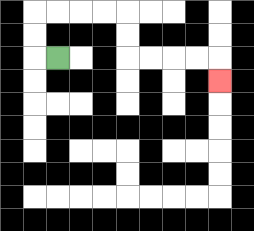{'start': '[2, 2]', 'end': '[9, 3]', 'path_directions': 'L,U,U,R,R,R,R,D,D,R,R,R,R,D', 'path_coordinates': '[[2, 2], [1, 2], [1, 1], [1, 0], [2, 0], [3, 0], [4, 0], [5, 0], [5, 1], [5, 2], [6, 2], [7, 2], [8, 2], [9, 2], [9, 3]]'}